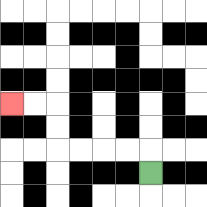{'start': '[6, 7]', 'end': '[0, 4]', 'path_directions': 'U,L,L,L,L,U,U,L,L', 'path_coordinates': '[[6, 7], [6, 6], [5, 6], [4, 6], [3, 6], [2, 6], [2, 5], [2, 4], [1, 4], [0, 4]]'}